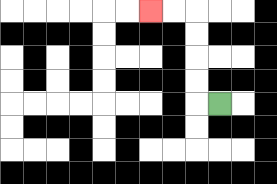{'start': '[9, 4]', 'end': '[6, 0]', 'path_directions': 'L,U,U,U,U,L,L', 'path_coordinates': '[[9, 4], [8, 4], [8, 3], [8, 2], [8, 1], [8, 0], [7, 0], [6, 0]]'}